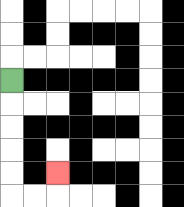{'start': '[0, 3]', 'end': '[2, 7]', 'path_directions': 'D,D,D,D,D,R,R,U', 'path_coordinates': '[[0, 3], [0, 4], [0, 5], [0, 6], [0, 7], [0, 8], [1, 8], [2, 8], [2, 7]]'}